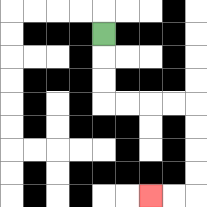{'start': '[4, 1]', 'end': '[6, 8]', 'path_directions': 'D,D,D,R,R,R,R,D,D,D,D,L,L', 'path_coordinates': '[[4, 1], [4, 2], [4, 3], [4, 4], [5, 4], [6, 4], [7, 4], [8, 4], [8, 5], [8, 6], [8, 7], [8, 8], [7, 8], [6, 8]]'}